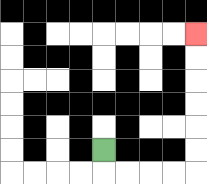{'start': '[4, 6]', 'end': '[8, 1]', 'path_directions': 'D,R,R,R,R,U,U,U,U,U,U', 'path_coordinates': '[[4, 6], [4, 7], [5, 7], [6, 7], [7, 7], [8, 7], [8, 6], [8, 5], [8, 4], [8, 3], [8, 2], [8, 1]]'}